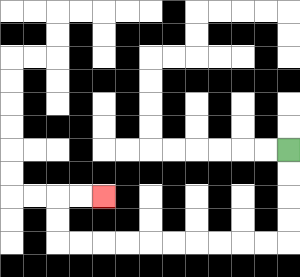{'start': '[12, 6]', 'end': '[4, 8]', 'path_directions': 'D,D,D,D,L,L,L,L,L,L,L,L,L,L,U,U,R,R', 'path_coordinates': '[[12, 6], [12, 7], [12, 8], [12, 9], [12, 10], [11, 10], [10, 10], [9, 10], [8, 10], [7, 10], [6, 10], [5, 10], [4, 10], [3, 10], [2, 10], [2, 9], [2, 8], [3, 8], [4, 8]]'}